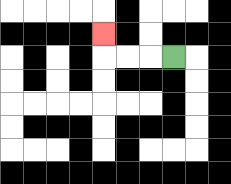{'start': '[7, 2]', 'end': '[4, 1]', 'path_directions': 'L,L,L,U', 'path_coordinates': '[[7, 2], [6, 2], [5, 2], [4, 2], [4, 1]]'}